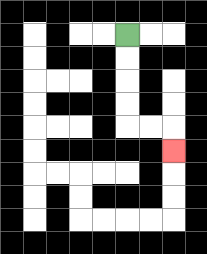{'start': '[5, 1]', 'end': '[7, 6]', 'path_directions': 'D,D,D,D,R,R,D', 'path_coordinates': '[[5, 1], [5, 2], [5, 3], [5, 4], [5, 5], [6, 5], [7, 5], [7, 6]]'}